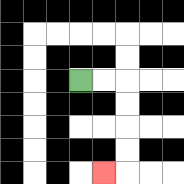{'start': '[3, 3]', 'end': '[4, 7]', 'path_directions': 'R,R,D,D,D,D,L', 'path_coordinates': '[[3, 3], [4, 3], [5, 3], [5, 4], [5, 5], [5, 6], [5, 7], [4, 7]]'}